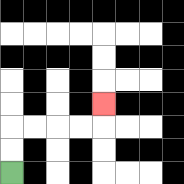{'start': '[0, 7]', 'end': '[4, 4]', 'path_directions': 'U,U,R,R,R,R,U', 'path_coordinates': '[[0, 7], [0, 6], [0, 5], [1, 5], [2, 5], [3, 5], [4, 5], [4, 4]]'}